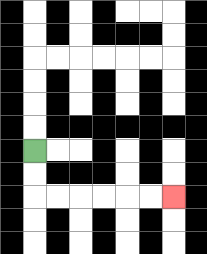{'start': '[1, 6]', 'end': '[7, 8]', 'path_directions': 'D,D,R,R,R,R,R,R', 'path_coordinates': '[[1, 6], [1, 7], [1, 8], [2, 8], [3, 8], [4, 8], [5, 8], [6, 8], [7, 8]]'}